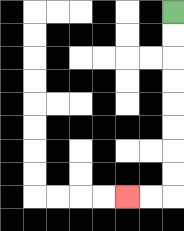{'start': '[7, 0]', 'end': '[5, 8]', 'path_directions': 'D,D,D,D,D,D,D,D,L,L', 'path_coordinates': '[[7, 0], [7, 1], [7, 2], [7, 3], [7, 4], [7, 5], [7, 6], [7, 7], [7, 8], [6, 8], [5, 8]]'}